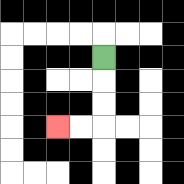{'start': '[4, 2]', 'end': '[2, 5]', 'path_directions': 'D,D,D,L,L', 'path_coordinates': '[[4, 2], [4, 3], [4, 4], [4, 5], [3, 5], [2, 5]]'}